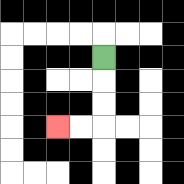{'start': '[4, 2]', 'end': '[2, 5]', 'path_directions': 'D,D,D,L,L', 'path_coordinates': '[[4, 2], [4, 3], [4, 4], [4, 5], [3, 5], [2, 5]]'}